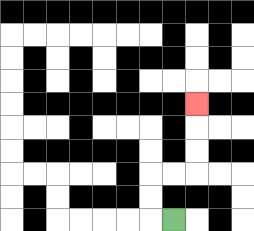{'start': '[7, 9]', 'end': '[8, 4]', 'path_directions': 'L,U,U,R,R,U,U,U', 'path_coordinates': '[[7, 9], [6, 9], [6, 8], [6, 7], [7, 7], [8, 7], [8, 6], [8, 5], [8, 4]]'}